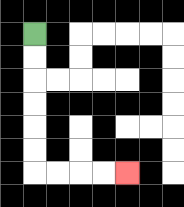{'start': '[1, 1]', 'end': '[5, 7]', 'path_directions': 'D,D,D,D,D,D,R,R,R,R', 'path_coordinates': '[[1, 1], [1, 2], [1, 3], [1, 4], [1, 5], [1, 6], [1, 7], [2, 7], [3, 7], [4, 7], [5, 7]]'}